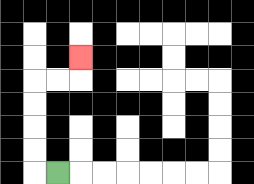{'start': '[2, 7]', 'end': '[3, 2]', 'path_directions': 'L,U,U,U,U,R,R,U', 'path_coordinates': '[[2, 7], [1, 7], [1, 6], [1, 5], [1, 4], [1, 3], [2, 3], [3, 3], [3, 2]]'}